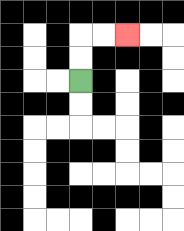{'start': '[3, 3]', 'end': '[5, 1]', 'path_directions': 'U,U,R,R', 'path_coordinates': '[[3, 3], [3, 2], [3, 1], [4, 1], [5, 1]]'}